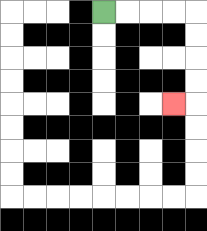{'start': '[4, 0]', 'end': '[7, 4]', 'path_directions': 'R,R,R,R,D,D,D,D,L', 'path_coordinates': '[[4, 0], [5, 0], [6, 0], [7, 0], [8, 0], [8, 1], [8, 2], [8, 3], [8, 4], [7, 4]]'}